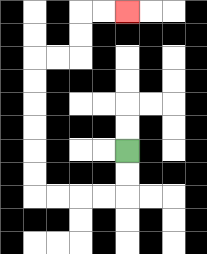{'start': '[5, 6]', 'end': '[5, 0]', 'path_directions': 'D,D,L,L,L,L,U,U,U,U,U,U,R,R,U,U,R,R', 'path_coordinates': '[[5, 6], [5, 7], [5, 8], [4, 8], [3, 8], [2, 8], [1, 8], [1, 7], [1, 6], [1, 5], [1, 4], [1, 3], [1, 2], [2, 2], [3, 2], [3, 1], [3, 0], [4, 0], [5, 0]]'}